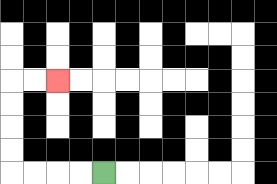{'start': '[4, 7]', 'end': '[2, 3]', 'path_directions': 'L,L,L,L,U,U,U,U,R,R', 'path_coordinates': '[[4, 7], [3, 7], [2, 7], [1, 7], [0, 7], [0, 6], [0, 5], [0, 4], [0, 3], [1, 3], [2, 3]]'}